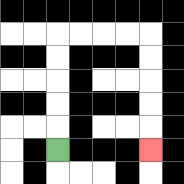{'start': '[2, 6]', 'end': '[6, 6]', 'path_directions': 'U,U,U,U,U,R,R,R,R,D,D,D,D,D', 'path_coordinates': '[[2, 6], [2, 5], [2, 4], [2, 3], [2, 2], [2, 1], [3, 1], [4, 1], [5, 1], [6, 1], [6, 2], [6, 3], [6, 4], [6, 5], [6, 6]]'}